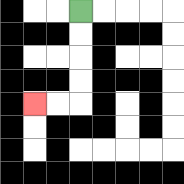{'start': '[3, 0]', 'end': '[1, 4]', 'path_directions': 'D,D,D,D,L,L', 'path_coordinates': '[[3, 0], [3, 1], [3, 2], [3, 3], [3, 4], [2, 4], [1, 4]]'}